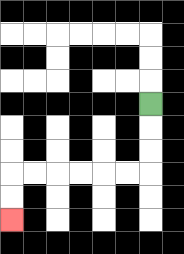{'start': '[6, 4]', 'end': '[0, 9]', 'path_directions': 'D,D,D,L,L,L,L,L,L,D,D', 'path_coordinates': '[[6, 4], [6, 5], [6, 6], [6, 7], [5, 7], [4, 7], [3, 7], [2, 7], [1, 7], [0, 7], [0, 8], [0, 9]]'}